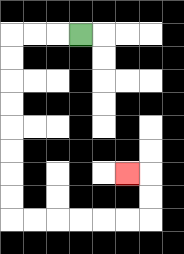{'start': '[3, 1]', 'end': '[5, 7]', 'path_directions': 'L,L,L,D,D,D,D,D,D,D,D,R,R,R,R,R,R,U,U,L', 'path_coordinates': '[[3, 1], [2, 1], [1, 1], [0, 1], [0, 2], [0, 3], [0, 4], [0, 5], [0, 6], [0, 7], [0, 8], [0, 9], [1, 9], [2, 9], [3, 9], [4, 9], [5, 9], [6, 9], [6, 8], [6, 7], [5, 7]]'}